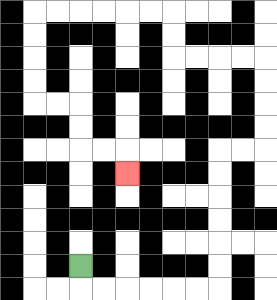{'start': '[3, 11]', 'end': '[5, 7]', 'path_directions': 'D,R,R,R,R,R,R,U,U,U,U,U,U,R,R,U,U,U,U,L,L,L,L,U,U,L,L,L,L,L,L,D,D,D,D,R,R,D,D,R,R,D', 'path_coordinates': '[[3, 11], [3, 12], [4, 12], [5, 12], [6, 12], [7, 12], [8, 12], [9, 12], [9, 11], [9, 10], [9, 9], [9, 8], [9, 7], [9, 6], [10, 6], [11, 6], [11, 5], [11, 4], [11, 3], [11, 2], [10, 2], [9, 2], [8, 2], [7, 2], [7, 1], [7, 0], [6, 0], [5, 0], [4, 0], [3, 0], [2, 0], [1, 0], [1, 1], [1, 2], [1, 3], [1, 4], [2, 4], [3, 4], [3, 5], [3, 6], [4, 6], [5, 6], [5, 7]]'}